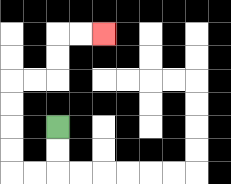{'start': '[2, 5]', 'end': '[4, 1]', 'path_directions': 'D,D,L,L,U,U,U,U,R,R,U,U,R,R', 'path_coordinates': '[[2, 5], [2, 6], [2, 7], [1, 7], [0, 7], [0, 6], [0, 5], [0, 4], [0, 3], [1, 3], [2, 3], [2, 2], [2, 1], [3, 1], [4, 1]]'}